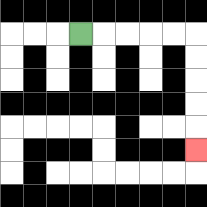{'start': '[3, 1]', 'end': '[8, 6]', 'path_directions': 'R,R,R,R,R,D,D,D,D,D', 'path_coordinates': '[[3, 1], [4, 1], [5, 1], [6, 1], [7, 1], [8, 1], [8, 2], [8, 3], [8, 4], [8, 5], [8, 6]]'}